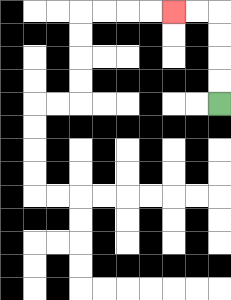{'start': '[9, 4]', 'end': '[7, 0]', 'path_directions': 'U,U,U,U,L,L', 'path_coordinates': '[[9, 4], [9, 3], [9, 2], [9, 1], [9, 0], [8, 0], [7, 0]]'}